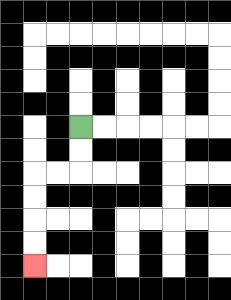{'start': '[3, 5]', 'end': '[1, 11]', 'path_directions': 'D,D,L,L,D,D,D,D', 'path_coordinates': '[[3, 5], [3, 6], [3, 7], [2, 7], [1, 7], [1, 8], [1, 9], [1, 10], [1, 11]]'}